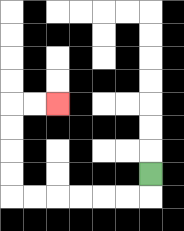{'start': '[6, 7]', 'end': '[2, 4]', 'path_directions': 'D,L,L,L,L,L,L,U,U,U,U,R,R', 'path_coordinates': '[[6, 7], [6, 8], [5, 8], [4, 8], [3, 8], [2, 8], [1, 8], [0, 8], [0, 7], [0, 6], [0, 5], [0, 4], [1, 4], [2, 4]]'}